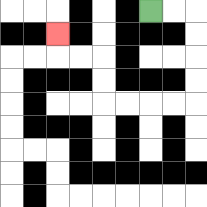{'start': '[6, 0]', 'end': '[2, 1]', 'path_directions': 'R,R,D,D,D,D,L,L,L,L,U,U,L,L,U', 'path_coordinates': '[[6, 0], [7, 0], [8, 0], [8, 1], [8, 2], [8, 3], [8, 4], [7, 4], [6, 4], [5, 4], [4, 4], [4, 3], [4, 2], [3, 2], [2, 2], [2, 1]]'}